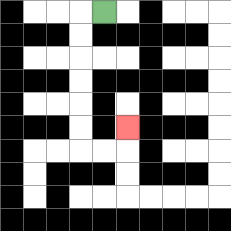{'start': '[4, 0]', 'end': '[5, 5]', 'path_directions': 'L,D,D,D,D,D,D,R,R,U', 'path_coordinates': '[[4, 0], [3, 0], [3, 1], [3, 2], [3, 3], [3, 4], [3, 5], [3, 6], [4, 6], [5, 6], [5, 5]]'}